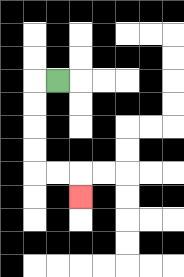{'start': '[2, 3]', 'end': '[3, 8]', 'path_directions': 'L,D,D,D,D,R,R,D', 'path_coordinates': '[[2, 3], [1, 3], [1, 4], [1, 5], [1, 6], [1, 7], [2, 7], [3, 7], [3, 8]]'}